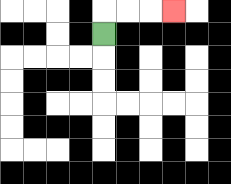{'start': '[4, 1]', 'end': '[7, 0]', 'path_directions': 'U,R,R,R', 'path_coordinates': '[[4, 1], [4, 0], [5, 0], [6, 0], [7, 0]]'}